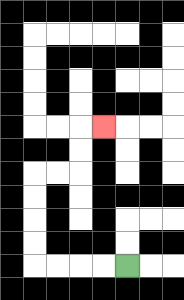{'start': '[5, 11]', 'end': '[4, 5]', 'path_directions': 'L,L,L,L,U,U,U,U,R,R,U,U,R', 'path_coordinates': '[[5, 11], [4, 11], [3, 11], [2, 11], [1, 11], [1, 10], [1, 9], [1, 8], [1, 7], [2, 7], [3, 7], [3, 6], [3, 5], [4, 5]]'}